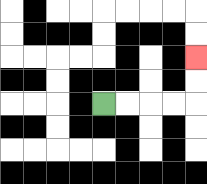{'start': '[4, 4]', 'end': '[8, 2]', 'path_directions': 'R,R,R,R,U,U', 'path_coordinates': '[[4, 4], [5, 4], [6, 4], [7, 4], [8, 4], [8, 3], [8, 2]]'}